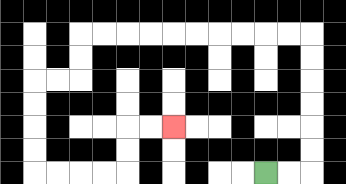{'start': '[11, 7]', 'end': '[7, 5]', 'path_directions': 'R,R,U,U,U,U,U,U,L,L,L,L,L,L,L,L,L,L,D,D,L,L,D,D,D,D,R,R,R,R,U,U,R,R', 'path_coordinates': '[[11, 7], [12, 7], [13, 7], [13, 6], [13, 5], [13, 4], [13, 3], [13, 2], [13, 1], [12, 1], [11, 1], [10, 1], [9, 1], [8, 1], [7, 1], [6, 1], [5, 1], [4, 1], [3, 1], [3, 2], [3, 3], [2, 3], [1, 3], [1, 4], [1, 5], [1, 6], [1, 7], [2, 7], [3, 7], [4, 7], [5, 7], [5, 6], [5, 5], [6, 5], [7, 5]]'}